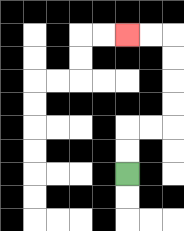{'start': '[5, 7]', 'end': '[5, 1]', 'path_directions': 'U,U,R,R,U,U,U,U,L,L', 'path_coordinates': '[[5, 7], [5, 6], [5, 5], [6, 5], [7, 5], [7, 4], [7, 3], [7, 2], [7, 1], [6, 1], [5, 1]]'}